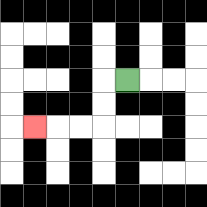{'start': '[5, 3]', 'end': '[1, 5]', 'path_directions': 'L,D,D,L,L,L', 'path_coordinates': '[[5, 3], [4, 3], [4, 4], [4, 5], [3, 5], [2, 5], [1, 5]]'}